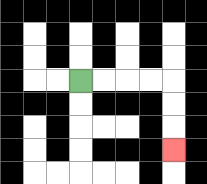{'start': '[3, 3]', 'end': '[7, 6]', 'path_directions': 'R,R,R,R,D,D,D', 'path_coordinates': '[[3, 3], [4, 3], [5, 3], [6, 3], [7, 3], [7, 4], [7, 5], [7, 6]]'}